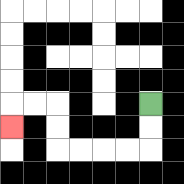{'start': '[6, 4]', 'end': '[0, 5]', 'path_directions': 'D,D,L,L,L,L,U,U,L,L,D', 'path_coordinates': '[[6, 4], [6, 5], [6, 6], [5, 6], [4, 6], [3, 6], [2, 6], [2, 5], [2, 4], [1, 4], [0, 4], [0, 5]]'}